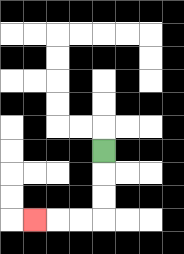{'start': '[4, 6]', 'end': '[1, 9]', 'path_directions': 'D,D,D,L,L,L', 'path_coordinates': '[[4, 6], [4, 7], [4, 8], [4, 9], [3, 9], [2, 9], [1, 9]]'}